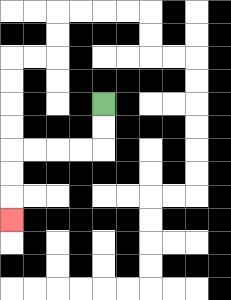{'start': '[4, 4]', 'end': '[0, 9]', 'path_directions': 'D,D,L,L,L,L,D,D,D', 'path_coordinates': '[[4, 4], [4, 5], [4, 6], [3, 6], [2, 6], [1, 6], [0, 6], [0, 7], [0, 8], [0, 9]]'}